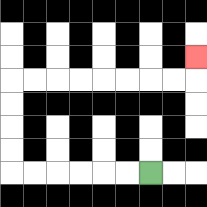{'start': '[6, 7]', 'end': '[8, 2]', 'path_directions': 'L,L,L,L,L,L,U,U,U,U,R,R,R,R,R,R,R,R,U', 'path_coordinates': '[[6, 7], [5, 7], [4, 7], [3, 7], [2, 7], [1, 7], [0, 7], [0, 6], [0, 5], [0, 4], [0, 3], [1, 3], [2, 3], [3, 3], [4, 3], [5, 3], [6, 3], [7, 3], [8, 3], [8, 2]]'}